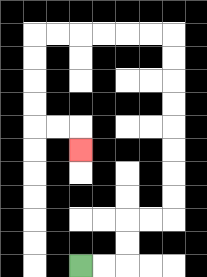{'start': '[3, 11]', 'end': '[3, 6]', 'path_directions': 'R,R,U,U,R,R,U,U,U,U,U,U,U,U,L,L,L,L,L,L,D,D,D,D,R,R,D', 'path_coordinates': '[[3, 11], [4, 11], [5, 11], [5, 10], [5, 9], [6, 9], [7, 9], [7, 8], [7, 7], [7, 6], [7, 5], [7, 4], [7, 3], [7, 2], [7, 1], [6, 1], [5, 1], [4, 1], [3, 1], [2, 1], [1, 1], [1, 2], [1, 3], [1, 4], [1, 5], [2, 5], [3, 5], [3, 6]]'}